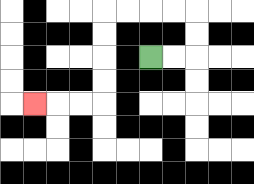{'start': '[6, 2]', 'end': '[1, 4]', 'path_directions': 'R,R,U,U,L,L,L,L,D,D,D,D,L,L,L', 'path_coordinates': '[[6, 2], [7, 2], [8, 2], [8, 1], [8, 0], [7, 0], [6, 0], [5, 0], [4, 0], [4, 1], [4, 2], [4, 3], [4, 4], [3, 4], [2, 4], [1, 4]]'}